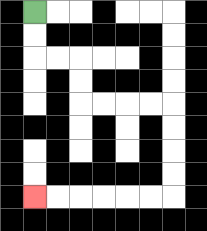{'start': '[1, 0]', 'end': '[1, 8]', 'path_directions': 'D,D,R,R,D,D,R,R,R,R,D,D,D,D,L,L,L,L,L,L', 'path_coordinates': '[[1, 0], [1, 1], [1, 2], [2, 2], [3, 2], [3, 3], [3, 4], [4, 4], [5, 4], [6, 4], [7, 4], [7, 5], [7, 6], [7, 7], [7, 8], [6, 8], [5, 8], [4, 8], [3, 8], [2, 8], [1, 8]]'}